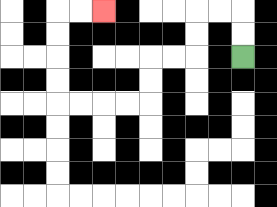{'start': '[10, 2]', 'end': '[4, 0]', 'path_directions': 'U,U,L,L,D,D,L,L,D,D,L,L,L,L,U,U,U,U,R,R', 'path_coordinates': '[[10, 2], [10, 1], [10, 0], [9, 0], [8, 0], [8, 1], [8, 2], [7, 2], [6, 2], [6, 3], [6, 4], [5, 4], [4, 4], [3, 4], [2, 4], [2, 3], [2, 2], [2, 1], [2, 0], [3, 0], [4, 0]]'}